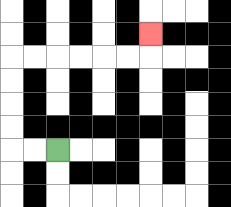{'start': '[2, 6]', 'end': '[6, 1]', 'path_directions': 'L,L,U,U,U,U,R,R,R,R,R,R,U', 'path_coordinates': '[[2, 6], [1, 6], [0, 6], [0, 5], [0, 4], [0, 3], [0, 2], [1, 2], [2, 2], [3, 2], [4, 2], [5, 2], [6, 2], [6, 1]]'}